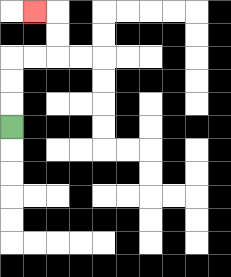{'start': '[0, 5]', 'end': '[1, 0]', 'path_directions': 'U,U,U,R,R,U,U,L', 'path_coordinates': '[[0, 5], [0, 4], [0, 3], [0, 2], [1, 2], [2, 2], [2, 1], [2, 0], [1, 0]]'}